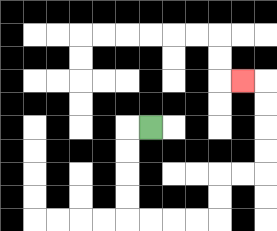{'start': '[6, 5]', 'end': '[10, 3]', 'path_directions': 'L,D,D,D,D,R,R,R,R,U,U,R,R,U,U,U,U,L', 'path_coordinates': '[[6, 5], [5, 5], [5, 6], [5, 7], [5, 8], [5, 9], [6, 9], [7, 9], [8, 9], [9, 9], [9, 8], [9, 7], [10, 7], [11, 7], [11, 6], [11, 5], [11, 4], [11, 3], [10, 3]]'}